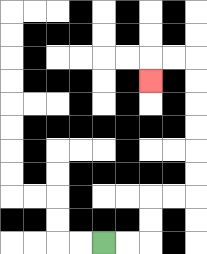{'start': '[4, 10]', 'end': '[6, 3]', 'path_directions': 'R,R,U,U,R,R,U,U,U,U,U,U,L,L,D', 'path_coordinates': '[[4, 10], [5, 10], [6, 10], [6, 9], [6, 8], [7, 8], [8, 8], [8, 7], [8, 6], [8, 5], [8, 4], [8, 3], [8, 2], [7, 2], [6, 2], [6, 3]]'}